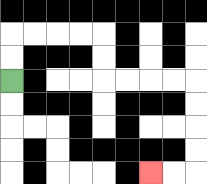{'start': '[0, 3]', 'end': '[6, 7]', 'path_directions': 'U,U,R,R,R,R,D,D,R,R,R,R,D,D,D,D,L,L', 'path_coordinates': '[[0, 3], [0, 2], [0, 1], [1, 1], [2, 1], [3, 1], [4, 1], [4, 2], [4, 3], [5, 3], [6, 3], [7, 3], [8, 3], [8, 4], [8, 5], [8, 6], [8, 7], [7, 7], [6, 7]]'}